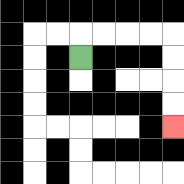{'start': '[3, 2]', 'end': '[7, 5]', 'path_directions': 'U,R,R,R,R,D,D,D,D', 'path_coordinates': '[[3, 2], [3, 1], [4, 1], [5, 1], [6, 1], [7, 1], [7, 2], [7, 3], [7, 4], [7, 5]]'}